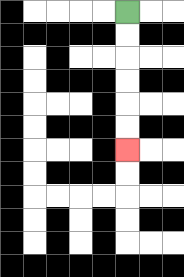{'start': '[5, 0]', 'end': '[5, 6]', 'path_directions': 'D,D,D,D,D,D', 'path_coordinates': '[[5, 0], [5, 1], [5, 2], [5, 3], [5, 4], [5, 5], [5, 6]]'}